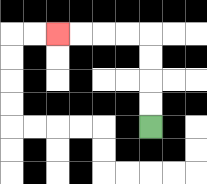{'start': '[6, 5]', 'end': '[2, 1]', 'path_directions': 'U,U,U,U,L,L,L,L', 'path_coordinates': '[[6, 5], [6, 4], [6, 3], [6, 2], [6, 1], [5, 1], [4, 1], [3, 1], [2, 1]]'}